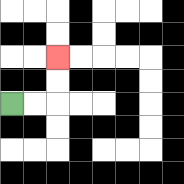{'start': '[0, 4]', 'end': '[2, 2]', 'path_directions': 'R,R,U,U', 'path_coordinates': '[[0, 4], [1, 4], [2, 4], [2, 3], [2, 2]]'}